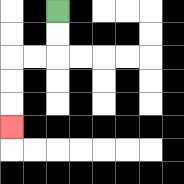{'start': '[2, 0]', 'end': '[0, 5]', 'path_directions': 'D,D,L,L,D,D,D', 'path_coordinates': '[[2, 0], [2, 1], [2, 2], [1, 2], [0, 2], [0, 3], [0, 4], [0, 5]]'}